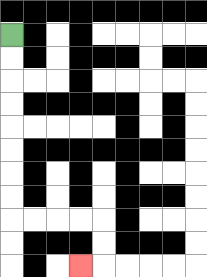{'start': '[0, 1]', 'end': '[3, 11]', 'path_directions': 'D,D,D,D,D,D,D,D,R,R,R,R,D,D,L', 'path_coordinates': '[[0, 1], [0, 2], [0, 3], [0, 4], [0, 5], [0, 6], [0, 7], [0, 8], [0, 9], [1, 9], [2, 9], [3, 9], [4, 9], [4, 10], [4, 11], [3, 11]]'}